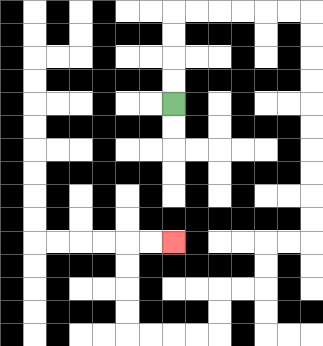{'start': '[7, 4]', 'end': '[7, 10]', 'path_directions': 'U,U,U,U,R,R,R,R,R,R,D,D,D,D,D,D,D,D,D,D,L,L,D,D,L,L,D,D,L,L,L,L,U,U,U,U,R,R', 'path_coordinates': '[[7, 4], [7, 3], [7, 2], [7, 1], [7, 0], [8, 0], [9, 0], [10, 0], [11, 0], [12, 0], [13, 0], [13, 1], [13, 2], [13, 3], [13, 4], [13, 5], [13, 6], [13, 7], [13, 8], [13, 9], [13, 10], [12, 10], [11, 10], [11, 11], [11, 12], [10, 12], [9, 12], [9, 13], [9, 14], [8, 14], [7, 14], [6, 14], [5, 14], [5, 13], [5, 12], [5, 11], [5, 10], [6, 10], [7, 10]]'}